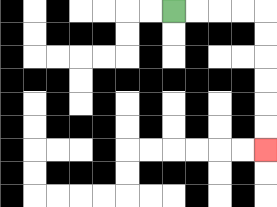{'start': '[7, 0]', 'end': '[11, 6]', 'path_directions': 'R,R,R,R,D,D,D,D,D,D', 'path_coordinates': '[[7, 0], [8, 0], [9, 0], [10, 0], [11, 0], [11, 1], [11, 2], [11, 3], [11, 4], [11, 5], [11, 6]]'}